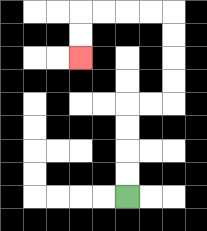{'start': '[5, 8]', 'end': '[3, 2]', 'path_directions': 'U,U,U,U,R,R,U,U,U,U,L,L,L,L,D,D', 'path_coordinates': '[[5, 8], [5, 7], [5, 6], [5, 5], [5, 4], [6, 4], [7, 4], [7, 3], [7, 2], [7, 1], [7, 0], [6, 0], [5, 0], [4, 0], [3, 0], [3, 1], [3, 2]]'}